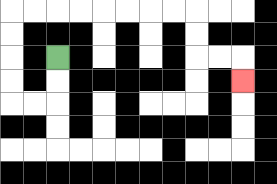{'start': '[2, 2]', 'end': '[10, 3]', 'path_directions': 'D,D,L,L,U,U,U,U,R,R,R,R,R,R,R,R,D,D,R,R,D', 'path_coordinates': '[[2, 2], [2, 3], [2, 4], [1, 4], [0, 4], [0, 3], [0, 2], [0, 1], [0, 0], [1, 0], [2, 0], [3, 0], [4, 0], [5, 0], [6, 0], [7, 0], [8, 0], [8, 1], [8, 2], [9, 2], [10, 2], [10, 3]]'}